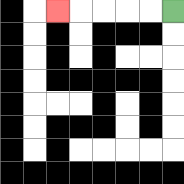{'start': '[7, 0]', 'end': '[2, 0]', 'path_directions': 'L,L,L,L,L', 'path_coordinates': '[[7, 0], [6, 0], [5, 0], [4, 0], [3, 0], [2, 0]]'}